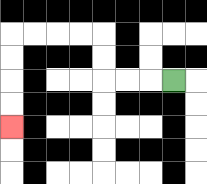{'start': '[7, 3]', 'end': '[0, 5]', 'path_directions': 'L,L,L,U,U,L,L,L,L,D,D,D,D', 'path_coordinates': '[[7, 3], [6, 3], [5, 3], [4, 3], [4, 2], [4, 1], [3, 1], [2, 1], [1, 1], [0, 1], [0, 2], [0, 3], [0, 4], [0, 5]]'}